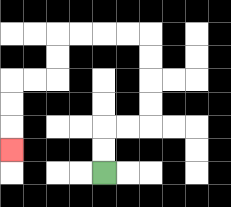{'start': '[4, 7]', 'end': '[0, 6]', 'path_directions': 'U,U,R,R,U,U,U,U,L,L,L,L,D,D,L,L,D,D,D', 'path_coordinates': '[[4, 7], [4, 6], [4, 5], [5, 5], [6, 5], [6, 4], [6, 3], [6, 2], [6, 1], [5, 1], [4, 1], [3, 1], [2, 1], [2, 2], [2, 3], [1, 3], [0, 3], [0, 4], [0, 5], [0, 6]]'}